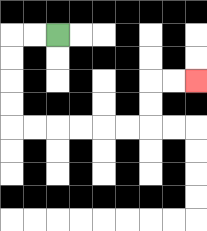{'start': '[2, 1]', 'end': '[8, 3]', 'path_directions': 'L,L,D,D,D,D,R,R,R,R,R,R,U,U,R,R', 'path_coordinates': '[[2, 1], [1, 1], [0, 1], [0, 2], [0, 3], [0, 4], [0, 5], [1, 5], [2, 5], [3, 5], [4, 5], [5, 5], [6, 5], [6, 4], [6, 3], [7, 3], [8, 3]]'}